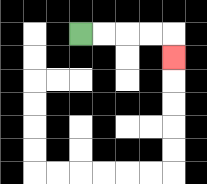{'start': '[3, 1]', 'end': '[7, 2]', 'path_directions': 'R,R,R,R,D', 'path_coordinates': '[[3, 1], [4, 1], [5, 1], [6, 1], [7, 1], [7, 2]]'}